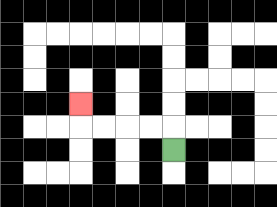{'start': '[7, 6]', 'end': '[3, 4]', 'path_directions': 'U,L,L,L,L,U', 'path_coordinates': '[[7, 6], [7, 5], [6, 5], [5, 5], [4, 5], [3, 5], [3, 4]]'}